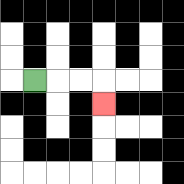{'start': '[1, 3]', 'end': '[4, 4]', 'path_directions': 'R,R,R,D', 'path_coordinates': '[[1, 3], [2, 3], [3, 3], [4, 3], [4, 4]]'}